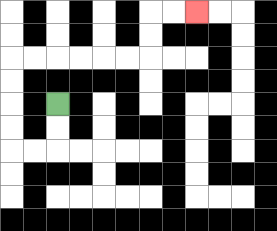{'start': '[2, 4]', 'end': '[8, 0]', 'path_directions': 'D,D,L,L,U,U,U,U,R,R,R,R,R,R,U,U,R,R', 'path_coordinates': '[[2, 4], [2, 5], [2, 6], [1, 6], [0, 6], [0, 5], [0, 4], [0, 3], [0, 2], [1, 2], [2, 2], [3, 2], [4, 2], [5, 2], [6, 2], [6, 1], [6, 0], [7, 0], [8, 0]]'}